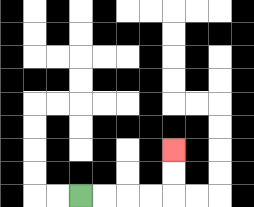{'start': '[3, 8]', 'end': '[7, 6]', 'path_directions': 'R,R,R,R,U,U', 'path_coordinates': '[[3, 8], [4, 8], [5, 8], [6, 8], [7, 8], [7, 7], [7, 6]]'}